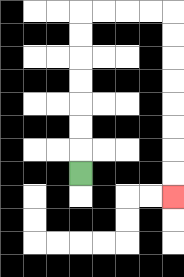{'start': '[3, 7]', 'end': '[7, 8]', 'path_directions': 'U,U,U,U,U,U,U,R,R,R,R,D,D,D,D,D,D,D,D', 'path_coordinates': '[[3, 7], [3, 6], [3, 5], [3, 4], [3, 3], [3, 2], [3, 1], [3, 0], [4, 0], [5, 0], [6, 0], [7, 0], [7, 1], [7, 2], [7, 3], [7, 4], [7, 5], [7, 6], [7, 7], [7, 8]]'}